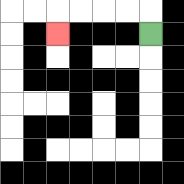{'start': '[6, 1]', 'end': '[2, 1]', 'path_directions': 'U,L,L,L,L,D', 'path_coordinates': '[[6, 1], [6, 0], [5, 0], [4, 0], [3, 0], [2, 0], [2, 1]]'}